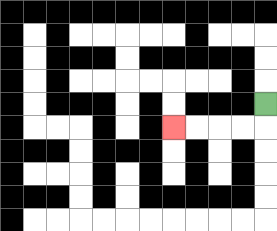{'start': '[11, 4]', 'end': '[7, 5]', 'path_directions': 'D,L,L,L,L', 'path_coordinates': '[[11, 4], [11, 5], [10, 5], [9, 5], [8, 5], [7, 5]]'}